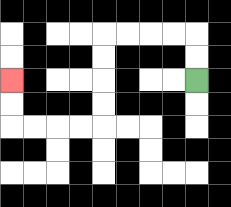{'start': '[8, 3]', 'end': '[0, 3]', 'path_directions': 'U,U,L,L,L,L,D,D,D,D,L,L,L,L,U,U', 'path_coordinates': '[[8, 3], [8, 2], [8, 1], [7, 1], [6, 1], [5, 1], [4, 1], [4, 2], [4, 3], [4, 4], [4, 5], [3, 5], [2, 5], [1, 5], [0, 5], [0, 4], [0, 3]]'}